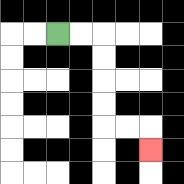{'start': '[2, 1]', 'end': '[6, 6]', 'path_directions': 'R,R,D,D,D,D,R,R,D', 'path_coordinates': '[[2, 1], [3, 1], [4, 1], [4, 2], [4, 3], [4, 4], [4, 5], [5, 5], [6, 5], [6, 6]]'}